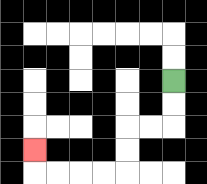{'start': '[7, 3]', 'end': '[1, 6]', 'path_directions': 'D,D,L,L,D,D,L,L,L,L,U', 'path_coordinates': '[[7, 3], [7, 4], [7, 5], [6, 5], [5, 5], [5, 6], [5, 7], [4, 7], [3, 7], [2, 7], [1, 7], [1, 6]]'}